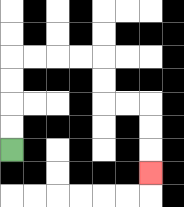{'start': '[0, 6]', 'end': '[6, 7]', 'path_directions': 'U,U,U,U,R,R,R,R,D,D,R,R,D,D,D', 'path_coordinates': '[[0, 6], [0, 5], [0, 4], [0, 3], [0, 2], [1, 2], [2, 2], [3, 2], [4, 2], [4, 3], [4, 4], [5, 4], [6, 4], [6, 5], [6, 6], [6, 7]]'}